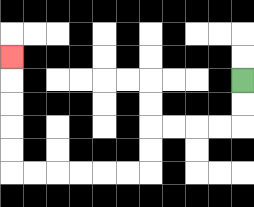{'start': '[10, 3]', 'end': '[0, 2]', 'path_directions': 'D,D,L,L,L,L,D,D,L,L,L,L,L,L,U,U,U,U,U', 'path_coordinates': '[[10, 3], [10, 4], [10, 5], [9, 5], [8, 5], [7, 5], [6, 5], [6, 6], [6, 7], [5, 7], [4, 7], [3, 7], [2, 7], [1, 7], [0, 7], [0, 6], [0, 5], [0, 4], [0, 3], [0, 2]]'}